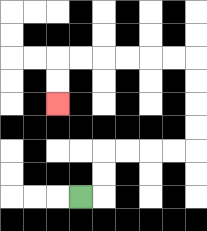{'start': '[3, 8]', 'end': '[2, 4]', 'path_directions': 'R,U,U,R,R,R,R,U,U,U,U,L,L,L,L,L,L,D,D', 'path_coordinates': '[[3, 8], [4, 8], [4, 7], [4, 6], [5, 6], [6, 6], [7, 6], [8, 6], [8, 5], [8, 4], [8, 3], [8, 2], [7, 2], [6, 2], [5, 2], [4, 2], [3, 2], [2, 2], [2, 3], [2, 4]]'}